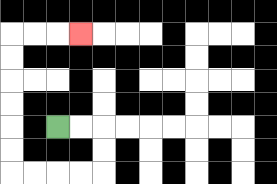{'start': '[2, 5]', 'end': '[3, 1]', 'path_directions': 'R,R,D,D,L,L,L,L,U,U,U,U,U,U,R,R,R', 'path_coordinates': '[[2, 5], [3, 5], [4, 5], [4, 6], [4, 7], [3, 7], [2, 7], [1, 7], [0, 7], [0, 6], [0, 5], [0, 4], [0, 3], [0, 2], [0, 1], [1, 1], [2, 1], [3, 1]]'}